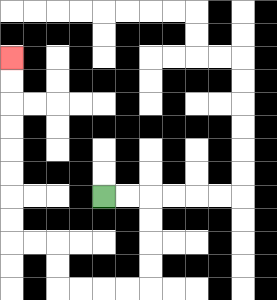{'start': '[4, 8]', 'end': '[0, 2]', 'path_directions': 'R,R,D,D,D,D,L,L,L,L,U,U,L,L,U,U,U,U,U,U,U,U', 'path_coordinates': '[[4, 8], [5, 8], [6, 8], [6, 9], [6, 10], [6, 11], [6, 12], [5, 12], [4, 12], [3, 12], [2, 12], [2, 11], [2, 10], [1, 10], [0, 10], [0, 9], [0, 8], [0, 7], [0, 6], [0, 5], [0, 4], [0, 3], [0, 2]]'}